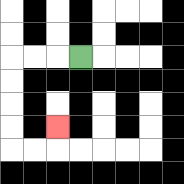{'start': '[3, 2]', 'end': '[2, 5]', 'path_directions': 'L,L,L,D,D,D,D,R,R,U', 'path_coordinates': '[[3, 2], [2, 2], [1, 2], [0, 2], [0, 3], [0, 4], [0, 5], [0, 6], [1, 6], [2, 6], [2, 5]]'}